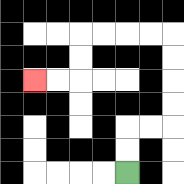{'start': '[5, 7]', 'end': '[1, 3]', 'path_directions': 'U,U,R,R,U,U,U,U,L,L,L,L,D,D,L,L', 'path_coordinates': '[[5, 7], [5, 6], [5, 5], [6, 5], [7, 5], [7, 4], [7, 3], [7, 2], [7, 1], [6, 1], [5, 1], [4, 1], [3, 1], [3, 2], [3, 3], [2, 3], [1, 3]]'}